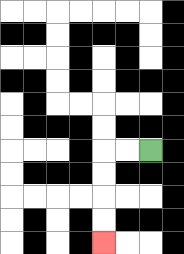{'start': '[6, 6]', 'end': '[4, 10]', 'path_directions': 'L,L,D,D,D,D', 'path_coordinates': '[[6, 6], [5, 6], [4, 6], [4, 7], [4, 8], [4, 9], [4, 10]]'}